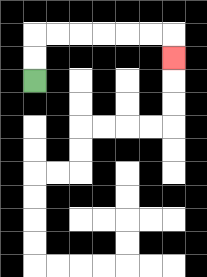{'start': '[1, 3]', 'end': '[7, 2]', 'path_directions': 'U,U,R,R,R,R,R,R,D', 'path_coordinates': '[[1, 3], [1, 2], [1, 1], [2, 1], [3, 1], [4, 1], [5, 1], [6, 1], [7, 1], [7, 2]]'}